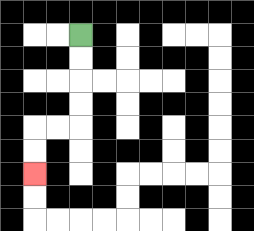{'start': '[3, 1]', 'end': '[1, 7]', 'path_directions': 'D,D,D,D,L,L,D,D', 'path_coordinates': '[[3, 1], [3, 2], [3, 3], [3, 4], [3, 5], [2, 5], [1, 5], [1, 6], [1, 7]]'}